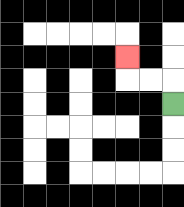{'start': '[7, 4]', 'end': '[5, 2]', 'path_directions': 'U,L,L,U', 'path_coordinates': '[[7, 4], [7, 3], [6, 3], [5, 3], [5, 2]]'}